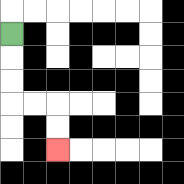{'start': '[0, 1]', 'end': '[2, 6]', 'path_directions': 'D,D,D,R,R,D,D', 'path_coordinates': '[[0, 1], [0, 2], [0, 3], [0, 4], [1, 4], [2, 4], [2, 5], [2, 6]]'}